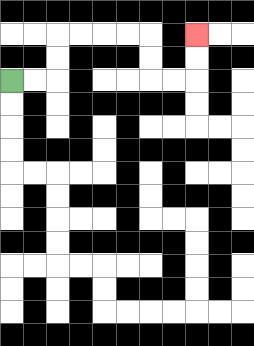{'start': '[0, 3]', 'end': '[8, 1]', 'path_directions': 'R,R,U,U,R,R,R,R,D,D,R,R,U,U', 'path_coordinates': '[[0, 3], [1, 3], [2, 3], [2, 2], [2, 1], [3, 1], [4, 1], [5, 1], [6, 1], [6, 2], [6, 3], [7, 3], [8, 3], [8, 2], [8, 1]]'}